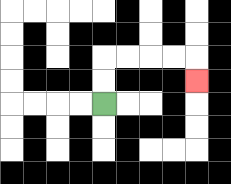{'start': '[4, 4]', 'end': '[8, 3]', 'path_directions': 'U,U,R,R,R,R,D', 'path_coordinates': '[[4, 4], [4, 3], [4, 2], [5, 2], [6, 2], [7, 2], [8, 2], [8, 3]]'}